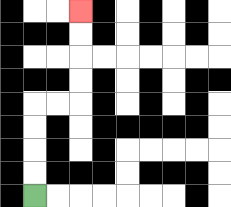{'start': '[1, 8]', 'end': '[3, 0]', 'path_directions': 'U,U,U,U,R,R,U,U,U,U', 'path_coordinates': '[[1, 8], [1, 7], [1, 6], [1, 5], [1, 4], [2, 4], [3, 4], [3, 3], [3, 2], [3, 1], [3, 0]]'}